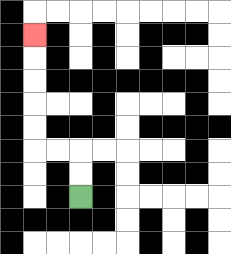{'start': '[3, 8]', 'end': '[1, 1]', 'path_directions': 'U,U,L,L,U,U,U,U,U', 'path_coordinates': '[[3, 8], [3, 7], [3, 6], [2, 6], [1, 6], [1, 5], [1, 4], [1, 3], [1, 2], [1, 1]]'}